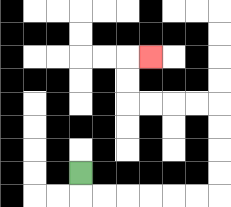{'start': '[3, 7]', 'end': '[6, 2]', 'path_directions': 'D,R,R,R,R,R,R,U,U,U,U,L,L,L,L,U,U,R', 'path_coordinates': '[[3, 7], [3, 8], [4, 8], [5, 8], [6, 8], [7, 8], [8, 8], [9, 8], [9, 7], [9, 6], [9, 5], [9, 4], [8, 4], [7, 4], [6, 4], [5, 4], [5, 3], [5, 2], [6, 2]]'}